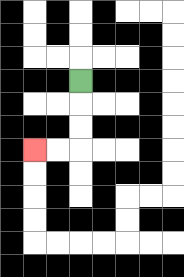{'start': '[3, 3]', 'end': '[1, 6]', 'path_directions': 'D,D,D,L,L', 'path_coordinates': '[[3, 3], [3, 4], [3, 5], [3, 6], [2, 6], [1, 6]]'}